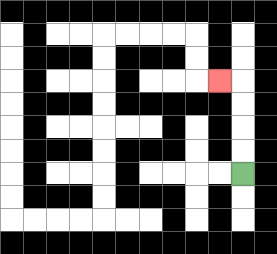{'start': '[10, 7]', 'end': '[9, 3]', 'path_directions': 'U,U,U,U,L', 'path_coordinates': '[[10, 7], [10, 6], [10, 5], [10, 4], [10, 3], [9, 3]]'}